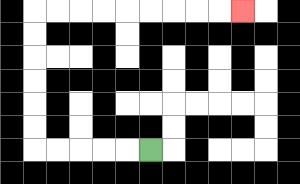{'start': '[6, 6]', 'end': '[10, 0]', 'path_directions': 'L,L,L,L,L,U,U,U,U,U,U,R,R,R,R,R,R,R,R,R', 'path_coordinates': '[[6, 6], [5, 6], [4, 6], [3, 6], [2, 6], [1, 6], [1, 5], [1, 4], [1, 3], [1, 2], [1, 1], [1, 0], [2, 0], [3, 0], [4, 0], [5, 0], [6, 0], [7, 0], [8, 0], [9, 0], [10, 0]]'}